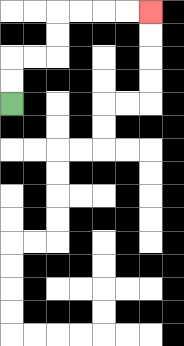{'start': '[0, 4]', 'end': '[6, 0]', 'path_directions': 'U,U,R,R,U,U,R,R,R,R', 'path_coordinates': '[[0, 4], [0, 3], [0, 2], [1, 2], [2, 2], [2, 1], [2, 0], [3, 0], [4, 0], [5, 0], [6, 0]]'}